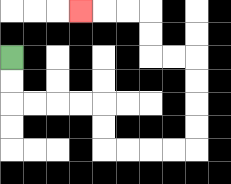{'start': '[0, 2]', 'end': '[3, 0]', 'path_directions': 'D,D,R,R,R,R,D,D,R,R,R,R,U,U,U,U,L,L,U,U,L,L,L', 'path_coordinates': '[[0, 2], [0, 3], [0, 4], [1, 4], [2, 4], [3, 4], [4, 4], [4, 5], [4, 6], [5, 6], [6, 6], [7, 6], [8, 6], [8, 5], [8, 4], [8, 3], [8, 2], [7, 2], [6, 2], [6, 1], [6, 0], [5, 0], [4, 0], [3, 0]]'}